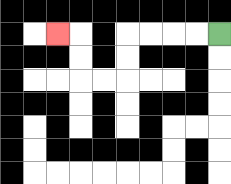{'start': '[9, 1]', 'end': '[2, 1]', 'path_directions': 'L,L,L,L,D,D,L,L,U,U,L', 'path_coordinates': '[[9, 1], [8, 1], [7, 1], [6, 1], [5, 1], [5, 2], [5, 3], [4, 3], [3, 3], [3, 2], [3, 1], [2, 1]]'}